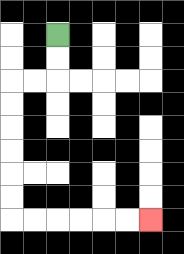{'start': '[2, 1]', 'end': '[6, 9]', 'path_directions': 'D,D,L,L,D,D,D,D,D,D,R,R,R,R,R,R', 'path_coordinates': '[[2, 1], [2, 2], [2, 3], [1, 3], [0, 3], [0, 4], [0, 5], [0, 6], [0, 7], [0, 8], [0, 9], [1, 9], [2, 9], [3, 9], [4, 9], [5, 9], [6, 9]]'}